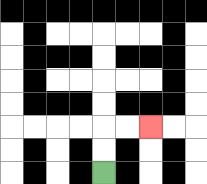{'start': '[4, 7]', 'end': '[6, 5]', 'path_directions': 'U,U,R,R', 'path_coordinates': '[[4, 7], [4, 6], [4, 5], [5, 5], [6, 5]]'}